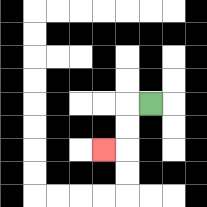{'start': '[6, 4]', 'end': '[4, 6]', 'path_directions': 'L,D,D,L', 'path_coordinates': '[[6, 4], [5, 4], [5, 5], [5, 6], [4, 6]]'}